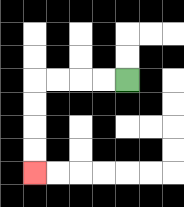{'start': '[5, 3]', 'end': '[1, 7]', 'path_directions': 'L,L,L,L,D,D,D,D', 'path_coordinates': '[[5, 3], [4, 3], [3, 3], [2, 3], [1, 3], [1, 4], [1, 5], [1, 6], [1, 7]]'}